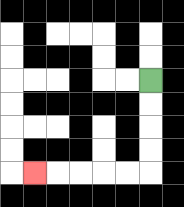{'start': '[6, 3]', 'end': '[1, 7]', 'path_directions': 'D,D,D,D,L,L,L,L,L', 'path_coordinates': '[[6, 3], [6, 4], [6, 5], [6, 6], [6, 7], [5, 7], [4, 7], [3, 7], [2, 7], [1, 7]]'}